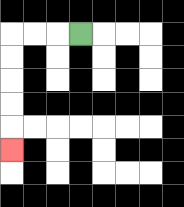{'start': '[3, 1]', 'end': '[0, 6]', 'path_directions': 'L,L,L,D,D,D,D,D', 'path_coordinates': '[[3, 1], [2, 1], [1, 1], [0, 1], [0, 2], [0, 3], [0, 4], [0, 5], [0, 6]]'}